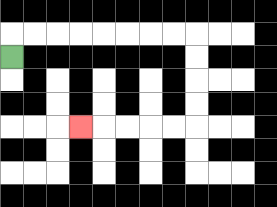{'start': '[0, 2]', 'end': '[3, 5]', 'path_directions': 'U,R,R,R,R,R,R,R,R,D,D,D,D,L,L,L,L,L', 'path_coordinates': '[[0, 2], [0, 1], [1, 1], [2, 1], [3, 1], [4, 1], [5, 1], [6, 1], [7, 1], [8, 1], [8, 2], [8, 3], [8, 4], [8, 5], [7, 5], [6, 5], [5, 5], [4, 5], [3, 5]]'}